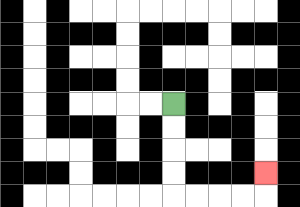{'start': '[7, 4]', 'end': '[11, 7]', 'path_directions': 'D,D,D,D,R,R,R,R,U', 'path_coordinates': '[[7, 4], [7, 5], [7, 6], [7, 7], [7, 8], [8, 8], [9, 8], [10, 8], [11, 8], [11, 7]]'}